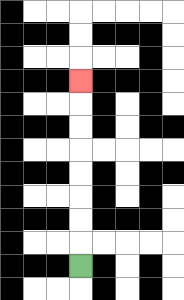{'start': '[3, 11]', 'end': '[3, 3]', 'path_directions': 'U,U,U,U,U,U,U,U', 'path_coordinates': '[[3, 11], [3, 10], [3, 9], [3, 8], [3, 7], [3, 6], [3, 5], [3, 4], [3, 3]]'}